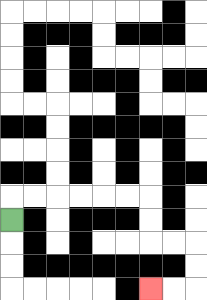{'start': '[0, 9]', 'end': '[6, 12]', 'path_directions': 'U,R,R,R,R,R,R,D,D,R,R,D,D,L,L', 'path_coordinates': '[[0, 9], [0, 8], [1, 8], [2, 8], [3, 8], [4, 8], [5, 8], [6, 8], [6, 9], [6, 10], [7, 10], [8, 10], [8, 11], [8, 12], [7, 12], [6, 12]]'}